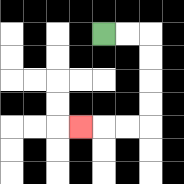{'start': '[4, 1]', 'end': '[3, 5]', 'path_directions': 'R,R,D,D,D,D,L,L,L', 'path_coordinates': '[[4, 1], [5, 1], [6, 1], [6, 2], [6, 3], [6, 4], [6, 5], [5, 5], [4, 5], [3, 5]]'}